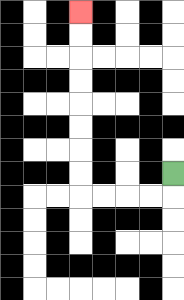{'start': '[7, 7]', 'end': '[3, 0]', 'path_directions': 'D,L,L,L,L,U,U,U,U,U,U,U,U', 'path_coordinates': '[[7, 7], [7, 8], [6, 8], [5, 8], [4, 8], [3, 8], [3, 7], [3, 6], [3, 5], [3, 4], [3, 3], [3, 2], [3, 1], [3, 0]]'}